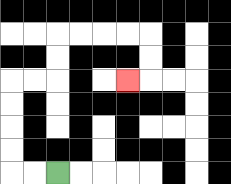{'start': '[2, 7]', 'end': '[5, 3]', 'path_directions': 'L,L,U,U,U,U,R,R,U,U,R,R,R,R,D,D,L', 'path_coordinates': '[[2, 7], [1, 7], [0, 7], [0, 6], [0, 5], [0, 4], [0, 3], [1, 3], [2, 3], [2, 2], [2, 1], [3, 1], [4, 1], [5, 1], [6, 1], [6, 2], [6, 3], [5, 3]]'}